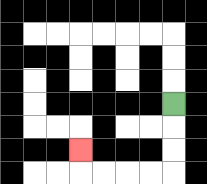{'start': '[7, 4]', 'end': '[3, 6]', 'path_directions': 'D,D,D,L,L,L,L,U', 'path_coordinates': '[[7, 4], [7, 5], [7, 6], [7, 7], [6, 7], [5, 7], [4, 7], [3, 7], [3, 6]]'}